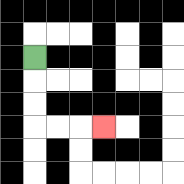{'start': '[1, 2]', 'end': '[4, 5]', 'path_directions': 'D,D,D,R,R,R', 'path_coordinates': '[[1, 2], [1, 3], [1, 4], [1, 5], [2, 5], [3, 5], [4, 5]]'}